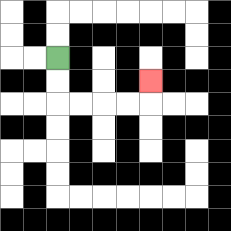{'start': '[2, 2]', 'end': '[6, 3]', 'path_directions': 'D,D,R,R,R,R,U', 'path_coordinates': '[[2, 2], [2, 3], [2, 4], [3, 4], [4, 4], [5, 4], [6, 4], [6, 3]]'}